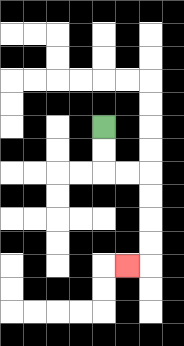{'start': '[4, 5]', 'end': '[5, 11]', 'path_directions': 'D,D,R,R,D,D,D,D,L', 'path_coordinates': '[[4, 5], [4, 6], [4, 7], [5, 7], [6, 7], [6, 8], [6, 9], [6, 10], [6, 11], [5, 11]]'}